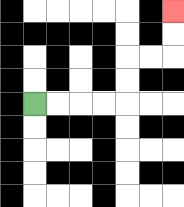{'start': '[1, 4]', 'end': '[7, 0]', 'path_directions': 'R,R,R,R,U,U,R,R,U,U', 'path_coordinates': '[[1, 4], [2, 4], [3, 4], [4, 4], [5, 4], [5, 3], [5, 2], [6, 2], [7, 2], [7, 1], [7, 0]]'}